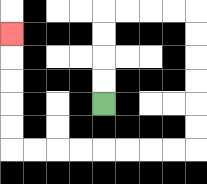{'start': '[4, 4]', 'end': '[0, 1]', 'path_directions': 'U,U,U,U,R,R,R,R,D,D,D,D,D,D,L,L,L,L,L,L,L,L,U,U,U,U,U', 'path_coordinates': '[[4, 4], [4, 3], [4, 2], [4, 1], [4, 0], [5, 0], [6, 0], [7, 0], [8, 0], [8, 1], [8, 2], [8, 3], [8, 4], [8, 5], [8, 6], [7, 6], [6, 6], [5, 6], [4, 6], [3, 6], [2, 6], [1, 6], [0, 6], [0, 5], [0, 4], [0, 3], [0, 2], [0, 1]]'}